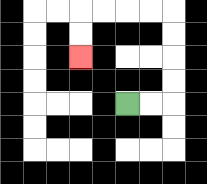{'start': '[5, 4]', 'end': '[3, 2]', 'path_directions': 'R,R,U,U,U,U,L,L,L,L,D,D', 'path_coordinates': '[[5, 4], [6, 4], [7, 4], [7, 3], [7, 2], [7, 1], [7, 0], [6, 0], [5, 0], [4, 0], [3, 0], [3, 1], [3, 2]]'}